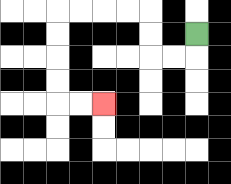{'start': '[8, 1]', 'end': '[4, 4]', 'path_directions': 'D,L,L,U,U,L,L,L,L,D,D,D,D,R,R', 'path_coordinates': '[[8, 1], [8, 2], [7, 2], [6, 2], [6, 1], [6, 0], [5, 0], [4, 0], [3, 0], [2, 0], [2, 1], [2, 2], [2, 3], [2, 4], [3, 4], [4, 4]]'}